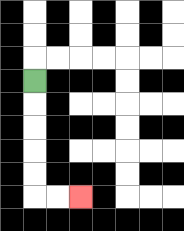{'start': '[1, 3]', 'end': '[3, 8]', 'path_directions': 'D,D,D,D,D,R,R', 'path_coordinates': '[[1, 3], [1, 4], [1, 5], [1, 6], [1, 7], [1, 8], [2, 8], [3, 8]]'}